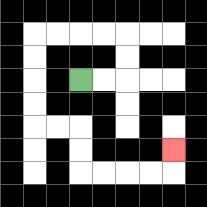{'start': '[3, 3]', 'end': '[7, 6]', 'path_directions': 'R,R,U,U,L,L,L,L,D,D,D,D,R,R,D,D,R,R,R,R,U', 'path_coordinates': '[[3, 3], [4, 3], [5, 3], [5, 2], [5, 1], [4, 1], [3, 1], [2, 1], [1, 1], [1, 2], [1, 3], [1, 4], [1, 5], [2, 5], [3, 5], [3, 6], [3, 7], [4, 7], [5, 7], [6, 7], [7, 7], [7, 6]]'}